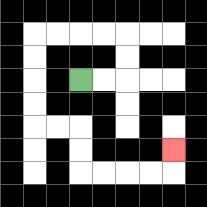{'start': '[3, 3]', 'end': '[7, 6]', 'path_directions': 'R,R,U,U,L,L,L,L,D,D,D,D,R,R,D,D,R,R,R,R,U', 'path_coordinates': '[[3, 3], [4, 3], [5, 3], [5, 2], [5, 1], [4, 1], [3, 1], [2, 1], [1, 1], [1, 2], [1, 3], [1, 4], [1, 5], [2, 5], [3, 5], [3, 6], [3, 7], [4, 7], [5, 7], [6, 7], [7, 7], [7, 6]]'}